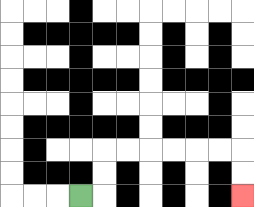{'start': '[3, 8]', 'end': '[10, 8]', 'path_directions': 'R,U,U,R,R,R,R,R,R,D,D', 'path_coordinates': '[[3, 8], [4, 8], [4, 7], [4, 6], [5, 6], [6, 6], [7, 6], [8, 6], [9, 6], [10, 6], [10, 7], [10, 8]]'}